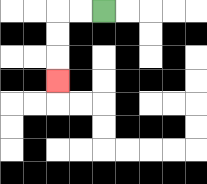{'start': '[4, 0]', 'end': '[2, 3]', 'path_directions': 'L,L,D,D,D', 'path_coordinates': '[[4, 0], [3, 0], [2, 0], [2, 1], [2, 2], [2, 3]]'}